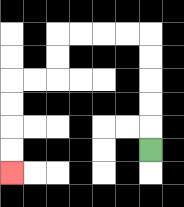{'start': '[6, 6]', 'end': '[0, 7]', 'path_directions': 'U,U,U,U,U,L,L,L,L,D,D,L,L,D,D,D,D', 'path_coordinates': '[[6, 6], [6, 5], [6, 4], [6, 3], [6, 2], [6, 1], [5, 1], [4, 1], [3, 1], [2, 1], [2, 2], [2, 3], [1, 3], [0, 3], [0, 4], [0, 5], [0, 6], [0, 7]]'}